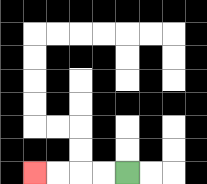{'start': '[5, 7]', 'end': '[1, 7]', 'path_directions': 'L,L,L,L', 'path_coordinates': '[[5, 7], [4, 7], [3, 7], [2, 7], [1, 7]]'}